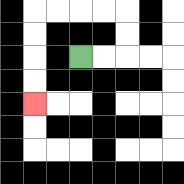{'start': '[3, 2]', 'end': '[1, 4]', 'path_directions': 'R,R,U,U,L,L,L,L,D,D,D,D', 'path_coordinates': '[[3, 2], [4, 2], [5, 2], [5, 1], [5, 0], [4, 0], [3, 0], [2, 0], [1, 0], [1, 1], [1, 2], [1, 3], [1, 4]]'}